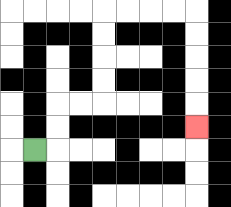{'start': '[1, 6]', 'end': '[8, 5]', 'path_directions': 'R,U,U,R,R,U,U,U,U,R,R,R,R,D,D,D,D,D', 'path_coordinates': '[[1, 6], [2, 6], [2, 5], [2, 4], [3, 4], [4, 4], [4, 3], [4, 2], [4, 1], [4, 0], [5, 0], [6, 0], [7, 0], [8, 0], [8, 1], [8, 2], [8, 3], [8, 4], [8, 5]]'}